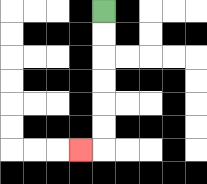{'start': '[4, 0]', 'end': '[3, 6]', 'path_directions': 'D,D,D,D,D,D,L', 'path_coordinates': '[[4, 0], [4, 1], [4, 2], [4, 3], [4, 4], [4, 5], [4, 6], [3, 6]]'}